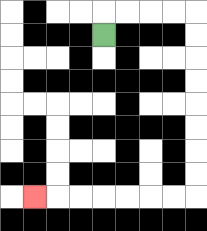{'start': '[4, 1]', 'end': '[1, 8]', 'path_directions': 'U,R,R,R,R,D,D,D,D,D,D,D,D,L,L,L,L,L,L,L', 'path_coordinates': '[[4, 1], [4, 0], [5, 0], [6, 0], [7, 0], [8, 0], [8, 1], [8, 2], [8, 3], [8, 4], [8, 5], [8, 6], [8, 7], [8, 8], [7, 8], [6, 8], [5, 8], [4, 8], [3, 8], [2, 8], [1, 8]]'}